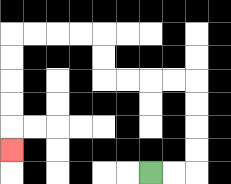{'start': '[6, 7]', 'end': '[0, 6]', 'path_directions': 'R,R,U,U,U,U,L,L,L,L,U,U,L,L,L,L,D,D,D,D,D', 'path_coordinates': '[[6, 7], [7, 7], [8, 7], [8, 6], [8, 5], [8, 4], [8, 3], [7, 3], [6, 3], [5, 3], [4, 3], [4, 2], [4, 1], [3, 1], [2, 1], [1, 1], [0, 1], [0, 2], [0, 3], [0, 4], [0, 5], [0, 6]]'}